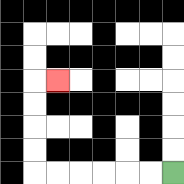{'start': '[7, 7]', 'end': '[2, 3]', 'path_directions': 'L,L,L,L,L,L,U,U,U,U,R', 'path_coordinates': '[[7, 7], [6, 7], [5, 7], [4, 7], [3, 7], [2, 7], [1, 7], [1, 6], [1, 5], [1, 4], [1, 3], [2, 3]]'}